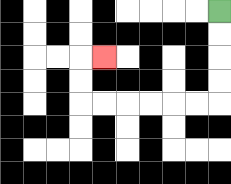{'start': '[9, 0]', 'end': '[4, 2]', 'path_directions': 'D,D,D,D,L,L,L,L,L,L,U,U,R', 'path_coordinates': '[[9, 0], [9, 1], [9, 2], [9, 3], [9, 4], [8, 4], [7, 4], [6, 4], [5, 4], [4, 4], [3, 4], [3, 3], [3, 2], [4, 2]]'}